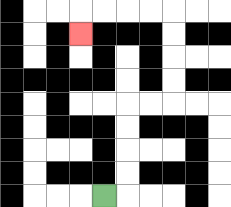{'start': '[4, 8]', 'end': '[3, 1]', 'path_directions': 'R,U,U,U,U,R,R,U,U,U,U,L,L,L,L,D', 'path_coordinates': '[[4, 8], [5, 8], [5, 7], [5, 6], [5, 5], [5, 4], [6, 4], [7, 4], [7, 3], [7, 2], [7, 1], [7, 0], [6, 0], [5, 0], [4, 0], [3, 0], [3, 1]]'}